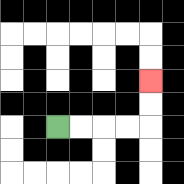{'start': '[2, 5]', 'end': '[6, 3]', 'path_directions': 'R,R,R,R,U,U', 'path_coordinates': '[[2, 5], [3, 5], [4, 5], [5, 5], [6, 5], [6, 4], [6, 3]]'}